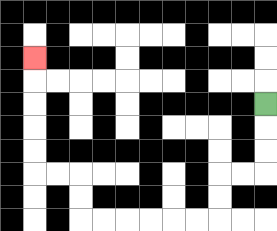{'start': '[11, 4]', 'end': '[1, 2]', 'path_directions': 'D,D,D,L,L,D,D,L,L,L,L,L,L,U,U,L,L,U,U,U,U,U', 'path_coordinates': '[[11, 4], [11, 5], [11, 6], [11, 7], [10, 7], [9, 7], [9, 8], [9, 9], [8, 9], [7, 9], [6, 9], [5, 9], [4, 9], [3, 9], [3, 8], [3, 7], [2, 7], [1, 7], [1, 6], [1, 5], [1, 4], [1, 3], [1, 2]]'}